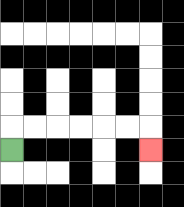{'start': '[0, 6]', 'end': '[6, 6]', 'path_directions': 'U,R,R,R,R,R,R,D', 'path_coordinates': '[[0, 6], [0, 5], [1, 5], [2, 5], [3, 5], [4, 5], [5, 5], [6, 5], [6, 6]]'}